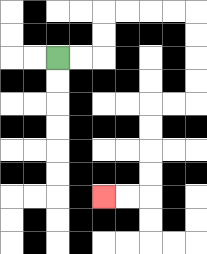{'start': '[2, 2]', 'end': '[4, 8]', 'path_directions': 'R,R,U,U,R,R,R,R,D,D,D,D,L,L,D,D,D,D,L,L', 'path_coordinates': '[[2, 2], [3, 2], [4, 2], [4, 1], [4, 0], [5, 0], [6, 0], [7, 0], [8, 0], [8, 1], [8, 2], [8, 3], [8, 4], [7, 4], [6, 4], [6, 5], [6, 6], [6, 7], [6, 8], [5, 8], [4, 8]]'}